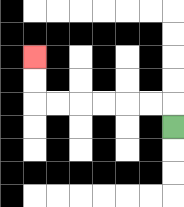{'start': '[7, 5]', 'end': '[1, 2]', 'path_directions': 'U,L,L,L,L,L,L,U,U', 'path_coordinates': '[[7, 5], [7, 4], [6, 4], [5, 4], [4, 4], [3, 4], [2, 4], [1, 4], [1, 3], [1, 2]]'}